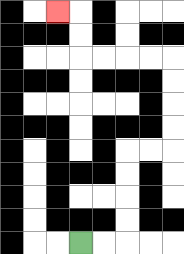{'start': '[3, 10]', 'end': '[2, 0]', 'path_directions': 'R,R,U,U,U,U,R,R,U,U,U,U,L,L,L,L,U,U,L', 'path_coordinates': '[[3, 10], [4, 10], [5, 10], [5, 9], [5, 8], [5, 7], [5, 6], [6, 6], [7, 6], [7, 5], [7, 4], [7, 3], [7, 2], [6, 2], [5, 2], [4, 2], [3, 2], [3, 1], [3, 0], [2, 0]]'}